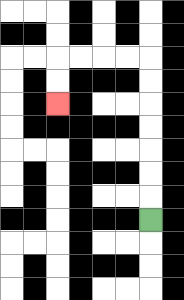{'start': '[6, 9]', 'end': '[2, 4]', 'path_directions': 'U,U,U,U,U,U,U,L,L,L,L,D,D', 'path_coordinates': '[[6, 9], [6, 8], [6, 7], [6, 6], [6, 5], [6, 4], [6, 3], [6, 2], [5, 2], [4, 2], [3, 2], [2, 2], [2, 3], [2, 4]]'}